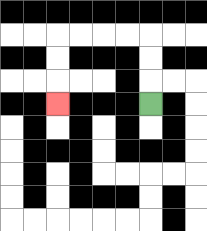{'start': '[6, 4]', 'end': '[2, 4]', 'path_directions': 'U,U,U,L,L,L,L,D,D,D', 'path_coordinates': '[[6, 4], [6, 3], [6, 2], [6, 1], [5, 1], [4, 1], [3, 1], [2, 1], [2, 2], [2, 3], [2, 4]]'}